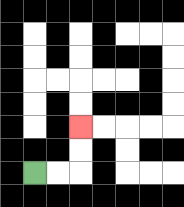{'start': '[1, 7]', 'end': '[3, 5]', 'path_directions': 'R,R,U,U', 'path_coordinates': '[[1, 7], [2, 7], [3, 7], [3, 6], [3, 5]]'}